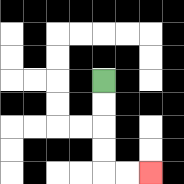{'start': '[4, 3]', 'end': '[6, 7]', 'path_directions': 'D,D,D,D,R,R', 'path_coordinates': '[[4, 3], [4, 4], [4, 5], [4, 6], [4, 7], [5, 7], [6, 7]]'}